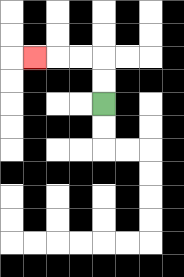{'start': '[4, 4]', 'end': '[1, 2]', 'path_directions': 'U,U,L,L,L', 'path_coordinates': '[[4, 4], [4, 3], [4, 2], [3, 2], [2, 2], [1, 2]]'}